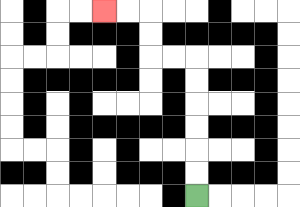{'start': '[8, 8]', 'end': '[4, 0]', 'path_directions': 'U,U,U,U,U,U,L,L,U,U,L,L', 'path_coordinates': '[[8, 8], [8, 7], [8, 6], [8, 5], [8, 4], [8, 3], [8, 2], [7, 2], [6, 2], [6, 1], [6, 0], [5, 0], [4, 0]]'}